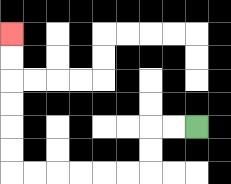{'start': '[8, 5]', 'end': '[0, 1]', 'path_directions': 'L,L,D,D,L,L,L,L,L,L,U,U,U,U,U,U', 'path_coordinates': '[[8, 5], [7, 5], [6, 5], [6, 6], [6, 7], [5, 7], [4, 7], [3, 7], [2, 7], [1, 7], [0, 7], [0, 6], [0, 5], [0, 4], [0, 3], [0, 2], [0, 1]]'}